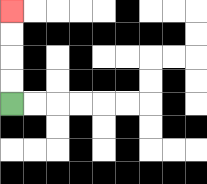{'start': '[0, 4]', 'end': '[0, 0]', 'path_directions': 'U,U,U,U', 'path_coordinates': '[[0, 4], [0, 3], [0, 2], [0, 1], [0, 0]]'}